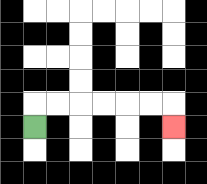{'start': '[1, 5]', 'end': '[7, 5]', 'path_directions': 'U,R,R,R,R,R,R,D', 'path_coordinates': '[[1, 5], [1, 4], [2, 4], [3, 4], [4, 4], [5, 4], [6, 4], [7, 4], [7, 5]]'}